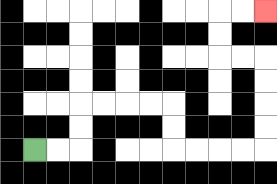{'start': '[1, 6]', 'end': '[11, 0]', 'path_directions': 'R,R,U,U,R,R,R,R,D,D,R,R,R,R,U,U,U,U,L,L,U,U,R,R', 'path_coordinates': '[[1, 6], [2, 6], [3, 6], [3, 5], [3, 4], [4, 4], [5, 4], [6, 4], [7, 4], [7, 5], [7, 6], [8, 6], [9, 6], [10, 6], [11, 6], [11, 5], [11, 4], [11, 3], [11, 2], [10, 2], [9, 2], [9, 1], [9, 0], [10, 0], [11, 0]]'}